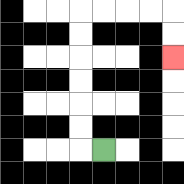{'start': '[4, 6]', 'end': '[7, 2]', 'path_directions': 'L,U,U,U,U,U,U,R,R,R,R,D,D', 'path_coordinates': '[[4, 6], [3, 6], [3, 5], [3, 4], [3, 3], [3, 2], [3, 1], [3, 0], [4, 0], [5, 0], [6, 0], [7, 0], [7, 1], [7, 2]]'}